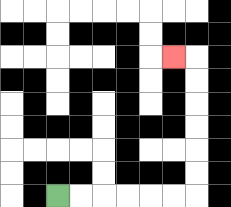{'start': '[2, 8]', 'end': '[7, 2]', 'path_directions': 'R,R,R,R,R,R,U,U,U,U,U,U,L', 'path_coordinates': '[[2, 8], [3, 8], [4, 8], [5, 8], [6, 8], [7, 8], [8, 8], [8, 7], [8, 6], [8, 5], [8, 4], [8, 3], [8, 2], [7, 2]]'}